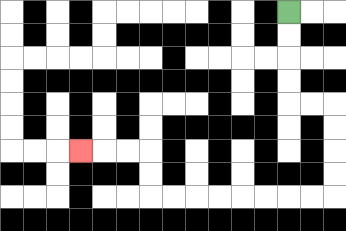{'start': '[12, 0]', 'end': '[3, 6]', 'path_directions': 'D,D,D,D,R,R,D,D,D,D,L,L,L,L,L,L,L,L,U,U,L,L,L', 'path_coordinates': '[[12, 0], [12, 1], [12, 2], [12, 3], [12, 4], [13, 4], [14, 4], [14, 5], [14, 6], [14, 7], [14, 8], [13, 8], [12, 8], [11, 8], [10, 8], [9, 8], [8, 8], [7, 8], [6, 8], [6, 7], [6, 6], [5, 6], [4, 6], [3, 6]]'}